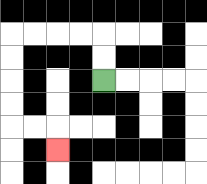{'start': '[4, 3]', 'end': '[2, 6]', 'path_directions': 'U,U,L,L,L,L,D,D,D,D,R,R,D', 'path_coordinates': '[[4, 3], [4, 2], [4, 1], [3, 1], [2, 1], [1, 1], [0, 1], [0, 2], [0, 3], [0, 4], [0, 5], [1, 5], [2, 5], [2, 6]]'}